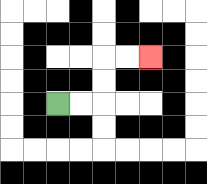{'start': '[2, 4]', 'end': '[6, 2]', 'path_directions': 'R,R,U,U,R,R', 'path_coordinates': '[[2, 4], [3, 4], [4, 4], [4, 3], [4, 2], [5, 2], [6, 2]]'}